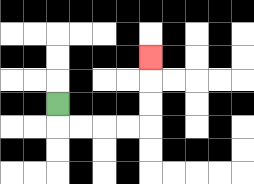{'start': '[2, 4]', 'end': '[6, 2]', 'path_directions': 'D,R,R,R,R,U,U,U', 'path_coordinates': '[[2, 4], [2, 5], [3, 5], [4, 5], [5, 5], [6, 5], [6, 4], [6, 3], [6, 2]]'}